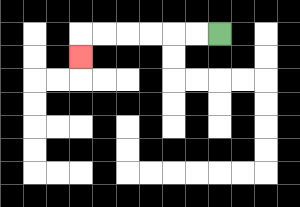{'start': '[9, 1]', 'end': '[3, 2]', 'path_directions': 'L,L,L,L,L,L,D', 'path_coordinates': '[[9, 1], [8, 1], [7, 1], [6, 1], [5, 1], [4, 1], [3, 1], [3, 2]]'}